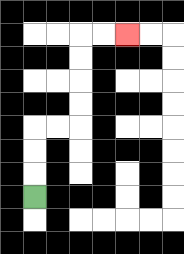{'start': '[1, 8]', 'end': '[5, 1]', 'path_directions': 'U,U,U,R,R,U,U,U,U,R,R', 'path_coordinates': '[[1, 8], [1, 7], [1, 6], [1, 5], [2, 5], [3, 5], [3, 4], [3, 3], [3, 2], [3, 1], [4, 1], [5, 1]]'}